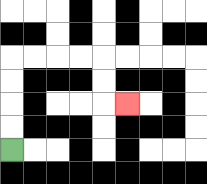{'start': '[0, 6]', 'end': '[5, 4]', 'path_directions': 'U,U,U,U,R,R,R,R,D,D,R', 'path_coordinates': '[[0, 6], [0, 5], [0, 4], [0, 3], [0, 2], [1, 2], [2, 2], [3, 2], [4, 2], [4, 3], [4, 4], [5, 4]]'}